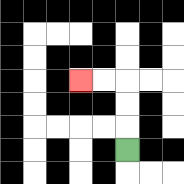{'start': '[5, 6]', 'end': '[3, 3]', 'path_directions': 'U,U,U,L,L', 'path_coordinates': '[[5, 6], [5, 5], [5, 4], [5, 3], [4, 3], [3, 3]]'}